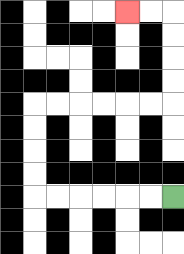{'start': '[7, 8]', 'end': '[5, 0]', 'path_directions': 'L,L,L,L,L,L,U,U,U,U,R,R,R,R,R,R,U,U,U,U,L,L', 'path_coordinates': '[[7, 8], [6, 8], [5, 8], [4, 8], [3, 8], [2, 8], [1, 8], [1, 7], [1, 6], [1, 5], [1, 4], [2, 4], [3, 4], [4, 4], [5, 4], [6, 4], [7, 4], [7, 3], [7, 2], [7, 1], [7, 0], [6, 0], [5, 0]]'}